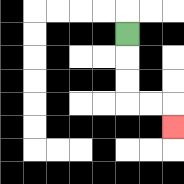{'start': '[5, 1]', 'end': '[7, 5]', 'path_directions': 'D,D,D,R,R,D', 'path_coordinates': '[[5, 1], [5, 2], [5, 3], [5, 4], [6, 4], [7, 4], [7, 5]]'}